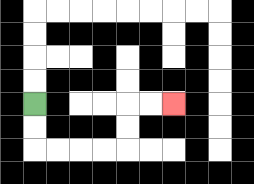{'start': '[1, 4]', 'end': '[7, 4]', 'path_directions': 'D,D,R,R,R,R,U,U,R,R', 'path_coordinates': '[[1, 4], [1, 5], [1, 6], [2, 6], [3, 6], [4, 6], [5, 6], [5, 5], [5, 4], [6, 4], [7, 4]]'}